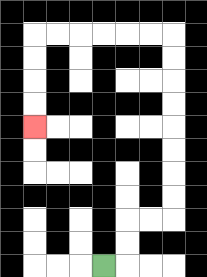{'start': '[4, 11]', 'end': '[1, 5]', 'path_directions': 'R,U,U,R,R,U,U,U,U,U,U,U,U,L,L,L,L,L,L,D,D,D,D', 'path_coordinates': '[[4, 11], [5, 11], [5, 10], [5, 9], [6, 9], [7, 9], [7, 8], [7, 7], [7, 6], [7, 5], [7, 4], [7, 3], [7, 2], [7, 1], [6, 1], [5, 1], [4, 1], [3, 1], [2, 1], [1, 1], [1, 2], [1, 3], [1, 4], [1, 5]]'}